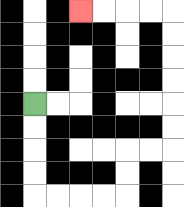{'start': '[1, 4]', 'end': '[3, 0]', 'path_directions': 'D,D,D,D,R,R,R,R,U,U,R,R,U,U,U,U,U,U,L,L,L,L', 'path_coordinates': '[[1, 4], [1, 5], [1, 6], [1, 7], [1, 8], [2, 8], [3, 8], [4, 8], [5, 8], [5, 7], [5, 6], [6, 6], [7, 6], [7, 5], [7, 4], [7, 3], [7, 2], [7, 1], [7, 0], [6, 0], [5, 0], [4, 0], [3, 0]]'}